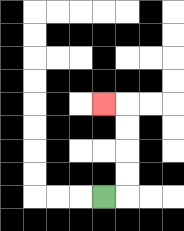{'start': '[4, 8]', 'end': '[4, 4]', 'path_directions': 'R,U,U,U,U,L', 'path_coordinates': '[[4, 8], [5, 8], [5, 7], [5, 6], [5, 5], [5, 4], [4, 4]]'}